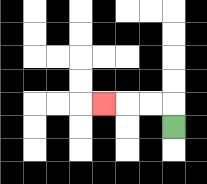{'start': '[7, 5]', 'end': '[4, 4]', 'path_directions': 'U,L,L,L', 'path_coordinates': '[[7, 5], [7, 4], [6, 4], [5, 4], [4, 4]]'}